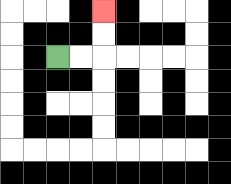{'start': '[2, 2]', 'end': '[4, 0]', 'path_directions': 'R,R,U,U', 'path_coordinates': '[[2, 2], [3, 2], [4, 2], [4, 1], [4, 0]]'}